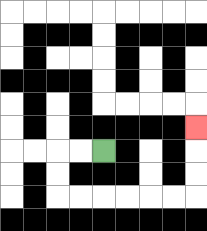{'start': '[4, 6]', 'end': '[8, 5]', 'path_directions': 'L,L,D,D,R,R,R,R,R,R,U,U,U', 'path_coordinates': '[[4, 6], [3, 6], [2, 6], [2, 7], [2, 8], [3, 8], [4, 8], [5, 8], [6, 8], [7, 8], [8, 8], [8, 7], [8, 6], [8, 5]]'}